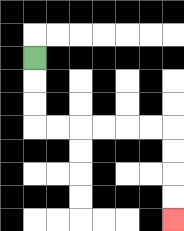{'start': '[1, 2]', 'end': '[7, 9]', 'path_directions': 'D,D,D,R,R,R,R,R,R,D,D,D,D', 'path_coordinates': '[[1, 2], [1, 3], [1, 4], [1, 5], [2, 5], [3, 5], [4, 5], [5, 5], [6, 5], [7, 5], [7, 6], [7, 7], [7, 8], [7, 9]]'}